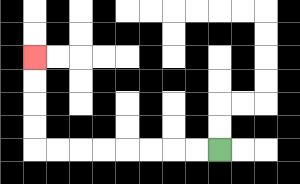{'start': '[9, 6]', 'end': '[1, 2]', 'path_directions': 'L,L,L,L,L,L,L,L,U,U,U,U', 'path_coordinates': '[[9, 6], [8, 6], [7, 6], [6, 6], [5, 6], [4, 6], [3, 6], [2, 6], [1, 6], [1, 5], [1, 4], [1, 3], [1, 2]]'}